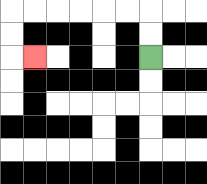{'start': '[6, 2]', 'end': '[1, 2]', 'path_directions': 'U,U,L,L,L,L,L,L,D,D,R', 'path_coordinates': '[[6, 2], [6, 1], [6, 0], [5, 0], [4, 0], [3, 0], [2, 0], [1, 0], [0, 0], [0, 1], [0, 2], [1, 2]]'}